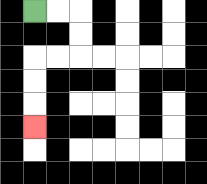{'start': '[1, 0]', 'end': '[1, 5]', 'path_directions': 'R,R,D,D,L,L,D,D,D', 'path_coordinates': '[[1, 0], [2, 0], [3, 0], [3, 1], [3, 2], [2, 2], [1, 2], [1, 3], [1, 4], [1, 5]]'}